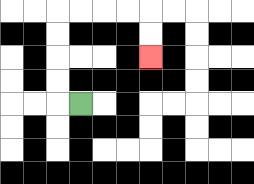{'start': '[3, 4]', 'end': '[6, 2]', 'path_directions': 'L,U,U,U,U,R,R,R,R,D,D', 'path_coordinates': '[[3, 4], [2, 4], [2, 3], [2, 2], [2, 1], [2, 0], [3, 0], [4, 0], [5, 0], [6, 0], [6, 1], [6, 2]]'}